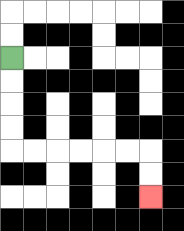{'start': '[0, 2]', 'end': '[6, 8]', 'path_directions': 'D,D,D,D,R,R,R,R,R,R,D,D', 'path_coordinates': '[[0, 2], [0, 3], [0, 4], [0, 5], [0, 6], [1, 6], [2, 6], [3, 6], [4, 6], [5, 6], [6, 6], [6, 7], [6, 8]]'}